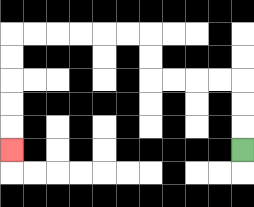{'start': '[10, 6]', 'end': '[0, 6]', 'path_directions': 'U,U,U,L,L,L,L,U,U,L,L,L,L,L,L,D,D,D,D,D', 'path_coordinates': '[[10, 6], [10, 5], [10, 4], [10, 3], [9, 3], [8, 3], [7, 3], [6, 3], [6, 2], [6, 1], [5, 1], [4, 1], [3, 1], [2, 1], [1, 1], [0, 1], [0, 2], [0, 3], [0, 4], [0, 5], [0, 6]]'}